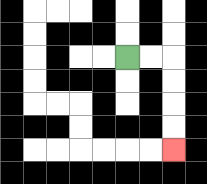{'start': '[5, 2]', 'end': '[7, 6]', 'path_directions': 'R,R,D,D,D,D', 'path_coordinates': '[[5, 2], [6, 2], [7, 2], [7, 3], [7, 4], [7, 5], [7, 6]]'}